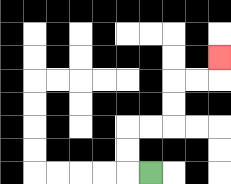{'start': '[6, 7]', 'end': '[9, 2]', 'path_directions': 'L,U,U,R,R,U,U,R,R,U', 'path_coordinates': '[[6, 7], [5, 7], [5, 6], [5, 5], [6, 5], [7, 5], [7, 4], [7, 3], [8, 3], [9, 3], [9, 2]]'}